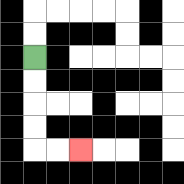{'start': '[1, 2]', 'end': '[3, 6]', 'path_directions': 'D,D,D,D,R,R', 'path_coordinates': '[[1, 2], [1, 3], [1, 4], [1, 5], [1, 6], [2, 6], [3, 6]]'}